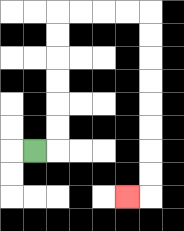{'start': '[1, 6]', 'end': '[5, 8]', 'path_directions': 'R,U,U,U,U,U,U,R,R,R,R,D,D,D,D,D,D,D,D,L', 'path_coordinates': '[[1, 6], [2, 6], [2, 5], [2, 4], [2, 3], [2, 2], [2, 1], [2, 0], [3, 0], [4, 0], [5, 0], [6, 0], [6, 1], [6, 2], [6, 3], [6, 4], [6, 5], [6, 6], [6, 7], [6, 8], [5, 8]]'}